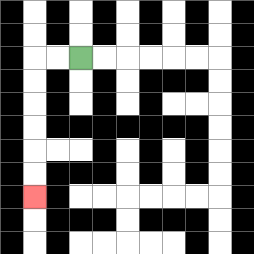{'start': '[3, 2]', 'end': '[1, 8]', 'path_directions': 'L,L,D,D,D,D,D,D', 'path_coordinates': '[[3, 2], [2, 2], [1, 2], [1, 3], [1, 4], [1, 5], [1, 6], [1, 7], [1, 8]]'}